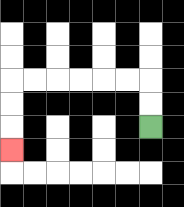{'start': '[6, 5]', 'end': '[0, 6]', 'path_directions': 'U,U,L,L,L,L,L,L,D,D,D', 'path_coordinates': '[[6, 5], [6, 4], [6, 3], [5, 3], [4, 3], [3, 3], [2, 3], [1, 3], [0, 3], [0, 4], [0, 5], [0, 6]]'}